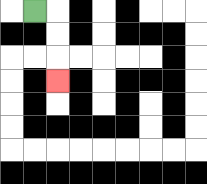{'start': '[1, 0]', 'end': '[2, 3]', 'path_directions': 'R,D,D,D', 'path_coordinates': '[[1, 0], [2, 0], [2, 1], [2, 2], [2, 3]]'}